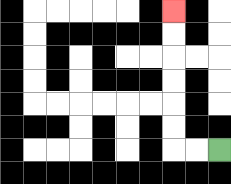{'start': '[9, 6]', 'end': '[7, 0]', 'path_directions': 'L,L,U,U,U,U,U,U', 'path_coordinates': '[[9, 6], [8, 6], [7, 6], [7, 5], [7, 4], [7, 3], [7, 2], [7, 1], [7, 0]]'}